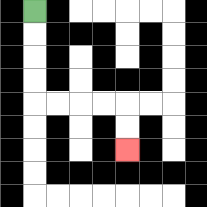{'start': '[1, 0]', 'end': '[5, 6]', 'path_directions': 'D,D,D,D,R,R,R,R,D,D', 'path_coordinates': '[[1, 0], [1, 1], [1, 2], [1, 3], [1, 4], [2, 4], [3, 4], [4, 4], [5, 4], [5, 5], [5, 6]]'}